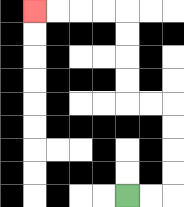{'start': '[5, 8]', 'end': '[1, 0]', 'path_directions': 'R,R,U,U,U,U,L,L,U,U,U,U,L,L,L,L', 'path_coordinates': '[[5, 8], [6, 8], [7, 8], [7, 7], [7, 6], [7, 5], [7, 4], [6, 4], [5, 4], [5, 3], [5, 2], [5, 1], [5, 0], [4, 0], [3, 0], [2, 0], [1, 0]]'}